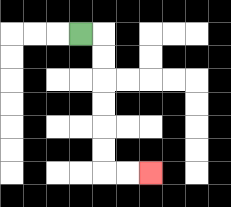{'start': '[3, 1]', 'end': '[6, 7]', 'path_directions': 'R,D,D,D,D,D,D,R,R', 'path_coordinates': '[[3, 1], [4, 1], [4, 2], [4, 3], [4, 4], [4, 5], [4, 6], [4, 7], [5, 7], [6, 7]]'}